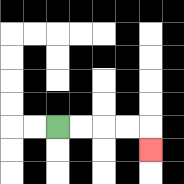{'start': '[2, 5]', 'end': '[6, 6]', 'path_directions': 'R,R,R,R,D', 'path_coordinates': '[[2, 5], [3, 5], [4, 5], [5, 5], [6, 5], [6, 6]]'}